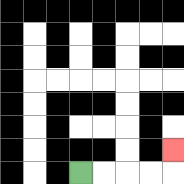{'start': '[3, 7]', 'end': '[7, 6]', 'path_directions': 'R,R,R,R,U', 'path_coordinates': '[[3, 7], [4, 7], [5, 7], [6, 7], [7, 7], [7, 6]]'}